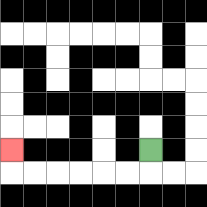{'start': '[6, 6]', 'end': '[0, 6]', 'path_directions': 'D,L,L,L,L,L,L,U', 'path_coordinates': '[[6, 6], [6, 7], [5, 7], [4, 7], [3, 7], [2, 7], [1, 7], [0, 7], [0, 6]]'}